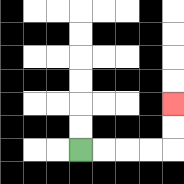{'start': '[3, 6]', 'end': '[7, 4]', 'path_directions': 'R,R,R,R,U,U', 'path_coordinates': '[[3, 6], [4, 6], [5, 6], [6, 6], [7, 6], [7, 5], [7, 4]]'}